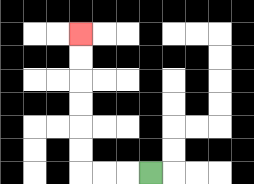{'start': '[6, 7]', 'end': '[3, 1]', 'path_directions': 'L,L,L,U,U,U,U,U,U', 'path_coordinates': '[[6, 7], [5, 7], [4, 7], [3, 7], [3, 6], [3, 5], [3, 4], [3, 3], [3, 2], [3, 1]]'}